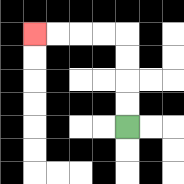{'start': '[5, 5]', 'end': '[1, 1]', 'path_directions': 'U,U,U,U,L,L,L,L', 'path_coordinates': '[[5, 5], [5, 4], [5, 3], [5, 2], [5, 1], [4, 1], [3, 1], [2, 1], [1, 1]]'}